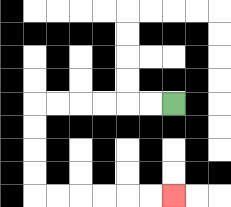{'start': '[7, 4]', 'end': '[7, 8]', 'path_directions': 'L,L,L,L,L,L,D,D,D,D,R,R,R,R,R,R', 'path_coordinates': '[[7, 4], [6, 4], [5, 4], [4, 4], [3, 4], [2, 4], [1, 4], [1, 5], [1, 6], [1, 7], [1, 8], [2, 8], [3, 8], [4, 8], [5, 8], [6, 8], [7, 8]]'}